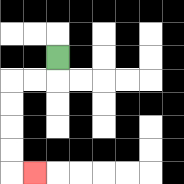{'start': '[2, 2]', 'end': '[1, 7]', 'path_directions': 'D,L,L,D,D,D,D,R', 'path_coordinates': '[[2, 2], [2, 3], [1, 3], [0, 3], [0, 4], [0, 5], [0, 6], [0, 7], [1, 7]]'}